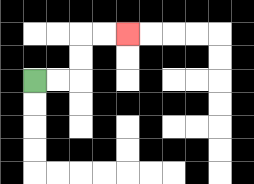{'start': '[1, 3]', 'end': '[5, 1]', 'path_directions': 'R,R,U,U,R,R', 'path_coordinates': '[[1, 3], [2, 3], [3, 3], [3, 2], [3, 1], [4, 1], [5, 1]]'}